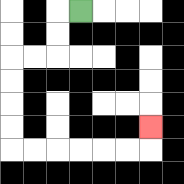{'start': '[3, 0]', 'end': '[6, 5]', 'path_directions': 'L,D,D,L,L,D,D,D,D,R,R,R,R,R,R,U', 'path_coordinates': '[[3, 0], [2, 0], [2, 1], [2, 2], [1, 2], [0, 2], [0, 3], [0, 4], [0, 5], [0, 6], [1, 6], [2, 6], [3, 6], [4, 6], [5, 6], [6, 6], [6, 5]]'}